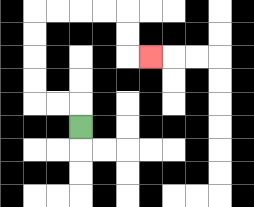{'start': '[3, 5]', 'end': '[6, 2]', 'path_directions': 'U,L,L,U,U,U,U,R,R,R,R,D,D,R', 'path_coordinates': '[[3, 5], [3, 4], [2, 4], [1, 4], [1, 3], [1, 2], [1, 1], [1, 0], [2, 0], [3, 0], [4, 0], [5, 0], [5, 1], [5, 2], [6, 2]]'}